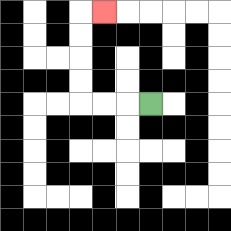{'start': '[6, 4]', 'end': '[4, 0]', 'path_directions': 'L,L,L,U,U,U,U,R', 'path_coordinates': '[[6, 4], [5, 4], [4, 4], [3, 4], [3, 3], [3, 2], [3, 1], [3, 0], [4, 0]]'}